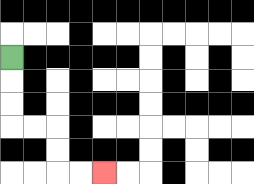{'start': '[0, 2]', 'end': '[4, 7]', 'path_directions': 'D,D,D,R,R,D,D,R,R', 'path_coordinates': '[[0, 2], [0, 3], [0, 4], [0, 5], [1, 5], [2, 5], [2, 6], [2, 7], [3, 7], [4, 7]]'}